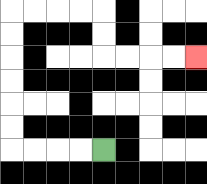{'start': '[4, 6]', 'end': '[8, 2]', 'path_directions': 'L,L,L,L,U,U,U,U,U,U,R,R,R,R,D,D,R,R,R,R', 'path_coordinates': '[[4, 6], [3, 6], [2, 6], [1, 6], [0, 6], [0, 5], [0, 4], [0, 3], [0, 2], [0, 1], [0, 0], [1, 0], [2, 0], [3, 0], [4, 0], [4, 1], [4, 2], [5, 2], [6, 2], [7, 2], [8, 2]]'}